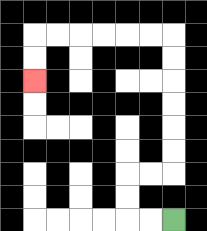{'start': '[7, 9]', 'end': '[1, 3]', 'path_directions': 'L,L,U,U,R,R,U,U,U,U,U,U,L,L,L,L,L,L,D,D', 'path_coordinates': '[[7, 9], [6, 9], [5, 9], [5, 8], [5, 7], [6, 7], [7, 7], [7, 6], [7, 5], [7, 4], [7, 3], [7, 2], [7, 1], [6, 1], [5, 1], [4, 1], [3, 1], [2, 1], [1, 1], [1, 2], [1, 3]]'}